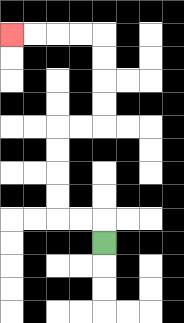{'start': '[4, 10]', 'end': '[0, 1]', 'path_directions': 'U,L,L,U,U,U,U,R,R,U,U,U,U,L,L,L,L', 'path_coordinates': '[[4, 10], [4, 9], [3, 9], [2, 9], [2, 8], [2, 7], [2, 6], [2, 5], [3, 5], [4, 5], [4, 4], [4, 3], [4, 2], [4, 1], [3, 1], [2, 1], [1, 1], [0, 1]]'}